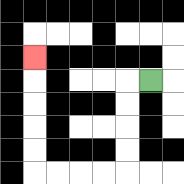{'start': '[6, 3]', 'end': '[1, 2]', 'path_directions': 'L,D,D,D,D,L,L,L,L,U,U,U,U,U', 'path_coordinates': '[[6, 3], [5, 3], [5, 4], [5, 5], [5, 6], [5, 7], [4, 7], [3, 7], [2, 7], [1, 7], [1, 6], [1, 5], [1, 4], [1, 3], [1, 2]]'}